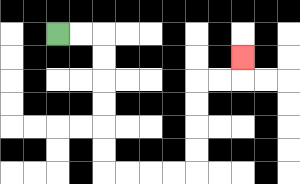{'start': '[2, 1]', 'end': '[10, 2]', 'path_directions': 'R,R,D,D,D,D,D,D,R,R,R,R,U,U,U,U,R,R,U', 'path_coordinates': '[[2, 1], [3, 1], [4, 1], [4, 2], [4, 3], [4, 4], [4, 5], [4, 6], [4, 7], [5, 7], [6, 7], [7, 7], [8, 7], [8, 6], [8, 5], [8, 4], [8, 3], [9, 3], [10, 3], [10, 2]]'}